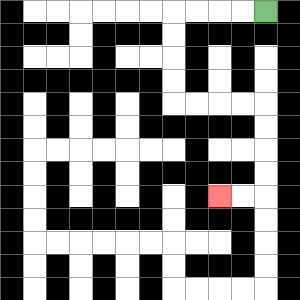{'start': '[11, 0]', 'end': '[9, 8]', 'path_directions': 'L,L,L,L,D,D,D,D,R,R,R,R,D,D,D,D,L,L', 'path_coordinates': '[[11, 0], [10, 0], [9, 0], [8, 0], [7, 0], [7, 1], [7, 2], [7, 3], [7, 4], [8, 4], [9, 4], [10, 4], [11, 4], [11, 5], [11, 6], [11, 7], [11, 8], [10, 8], [9, 8]]'}